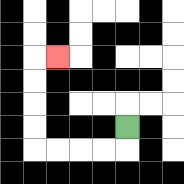{'start': '[5, 5]', 'end': '[2, 2]', 'path_directions': 'D,L,L,L,L,U,U,U,U,R', 'path_coordinates': '[[5, 5], [5, 6], [4, 6], [3, 6], [2, 6], [1, 6], [1, 5], [1, 4], [1, 3], [1, 2], [2, 2]]'}